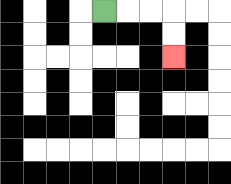{'start': '[4, 0]', 'end': '[7, 2]', 'path_directions': 'R,R,R,D,D', 'path_coordinates': '[[4, 0], [5, 0], [6, 0], [7, 0], [7, 1], [7, 2]]'}